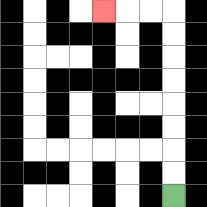{'start': '[7, 8]', 'end': '[4, 0]', 'path_directions': 'U,U,U,U,U,U,U,U,L,L,L', 'path_coordinates': '[[7, 8], [7, 7], [7, 6], [7, 5], [7, 4], [7, 3], [7, 2], [7, 1], [7, 0], [6, 0], [5, 0], [4, 0]]'}